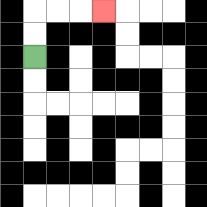{'start': '[1, 2]', 'end': '[4, 0]', 'path_directions': 'U,U,R,R,R', 'path_coordinates': '[[1, 2], [1, 1], [1, 0], [2, 0], [3, 0], [4, 0]]'}